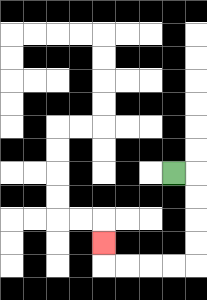{'start': '[7, 7]', 'end': '[4, 10]', 'path_directions': 'R,D,D,D,D,L,L,L,L,U', 'path_coordinates': '[[7, 7], [8, 7], [8, 8], [8, 9], [8, 10], [8, 11], [7, 11], [6, 11], [5, 11], [4, 11], [4, 10]]'}